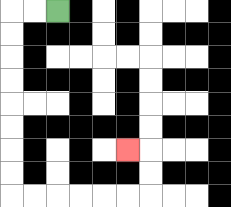{'start': '[2, 0]', 'end': '[5, 6]', 'path_directions': 'L,L,D,D,D,D,D,D,D,D,R,R,R,R,R,R,U,U,L', 'path_coordinates': '[[2, 0], [1, 0], [0, 0], [0, 1], [0, 2], [0, 3], [0, 4], [0, 5], [0, 6], [0, 7], [0, 8], [1, 8], [2, 8], [3, 8], [4, 8], [5, 8], [6, 8], [6, 7], [6, 6], [5, 6]]'}